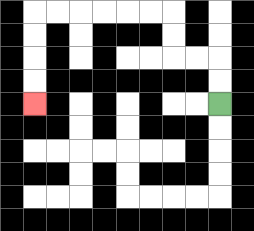{'start': '[9, 4]', 'end': '[1, 4]', 'path_directions': 'U,U,L,L,U,U,L,L,L,L,L,L,D,D,D,D', 'path_coordinates': '[[9, 4], [9, 3], [9, 2], [8, 2], [7, 2], [7, 1], [7, 0], [6, 0], [5, 0], [4, 0], [3, 0], [2, 0], [1, 0], [1, 1], [1, 2], [1, 3], [1, 4]]'}